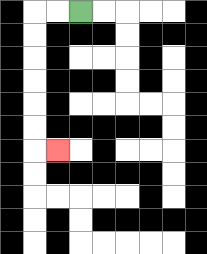{'start': '[3, 0]', 'end': '[2, 6]', 'path_directions': 'L,L,D,D,D,D,D,D,R', 'path_coordinates': '[[3, 0], [2, 0], [1, 0], [1, 1], [1, 2], [1, 3], [1, 4], [1, 5], [1, 6], [2, 6]]'}